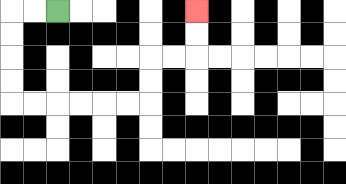{'start': '[2, 0]', 'end': '[8, 0]', 'path_directions': 'L,L,D,D,D,D,R,R,R,R,R,R,U,U,R,R,U,U', 'path_coordinates': '[[2, 0], [1, 0], [0, 0], [0, 1], [0, 2], [0, 3], [0, 4], [1, 4], [2, 4], [3, 4], [4, 4], [5, 4], [6, 4], [6, 3], [6, 2], [7, 2], [8, 2], [8, 1], [8, 0]]'}